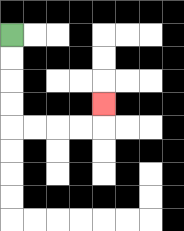{'start': '[0, 1]', 'end': '[4, 4]', 'path_directions': 'D,D,D,D,R,R,R,R,U', 'path_coordinates': '[[0, 1], [0, 2], [0, 3], [0, 4], [0, 5], [1, 5], [2, 5], [3, 5], [4, 5], [4, 4]]'}